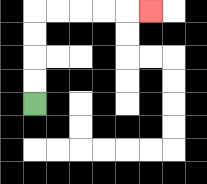{'start': '[1, 4]', 'end': '[6, 0]', 'path_directions': 'U,U,U,U,R,R,R,R,R', 'path_coordinates': '[[1, 4], [1, 3], [1, 2], [1, 1], [1, 0], [2, 0], [3, 0], [4, 0], [5, 0], [6, 0]]'}